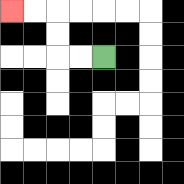{'start': '[4, 2]', 'end': '[0, 0]', 'path_directions': 'L,L,U,U,L,L', 'path_coordinates': '[[4, 2], [3, 2], [2, 2], [2, 1], [2, 0], [1, 0], [0, 0]]'}